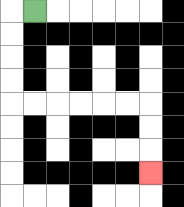{'start': '[1, 0]', 'end': '[6, 7]', 'path_directions': 'L,D,D,D,D,R,R,R,R,R,R,D,D,D', 'path_coordinates': '[[1, 0], [0, 0], [0, 1], [0, 2], [0, 3], [0, 4], [1, 4], [2, 4], [3, 4], [4, 4], [5, 4], [6, 4], [6, 5], [6, 6], [6, 7]]'}